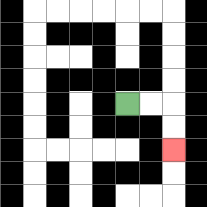{'start': '[5, 4]', 'end': '[7, 6]', 'path_directions': 'R,R,D,D', 'path_coordinates': '[[5, 4], [6, 4], [7, 4], [7, 5], [7, 6]]'}